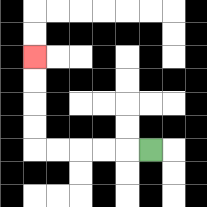{'start': '[6, 6]', 'end': '[1, 2]', 'path_directions': 'L,L,L,L,L,U,U,U,U', 'path_coordinates': '[[6, 6], [5, 6], [4, 6], [3, 6], [2, 6], [1, 6], [1, 5], [1, 4], [1, 3], [1, 2]]'}